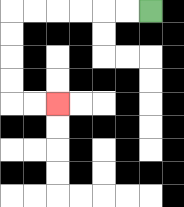{'start': '[6, 0]', 'end': '[2, 4]', 'path_directions': 'L,L,L,L,L,L,D,D,D,D,R,R', 'path_coordinates': '[[6, 0], [5, 0], [4, 0], [3, 0], [2, 0], [1, 0], [0, 0], [0, 1], [0, 2], [0, 3], [0, 4], [1, 4], [2, 4]]'}